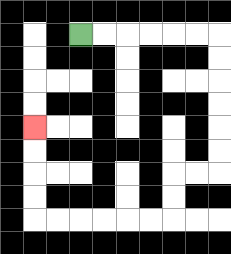{'start': '[3, 1]', 'end': '[1, 5]', 'path_directions': 'R,R,R,R,R,R,D,D,D,D,D,D,L,L,D,D,L,L,L,L,L,L,U,U,U,U', 'path_coordinates': '[[3, 1], [4, 1], [5, 1], [6, 1], [7, 1], [8, 1], [9, 1], [9, 2], [9, 3], [9, 4], [9, 5], [9, 6], [9, 7], [8, 7], [7, 7], [7, 8], [7, 9], [6, 9], [5, 9], [4, 9], [3, 9], [2, 9], [1, 9], [1, 8], [1, 7], [1, 6], [1, 5]]'}